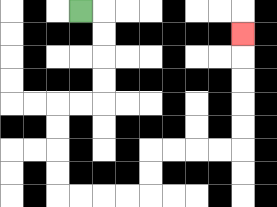{'start': '[3, 0]', 'end': '[10, 1]', 'path_directions': 'R,D,D,D,D,L,L,D,D,D,D,R,R,R,R,U,U,R,R,R,R,U,U,U,U,U', 'path_coordinates': '[[3, 0], [4, 0], [4, 1], [4, 2], [4, 3], [4, 4], [3, 4], [2, 4], [2, 5], [2, 6], [2, 7], [2, 8], [3, 8], [4, 8], [5, 8], [6, 8], [6, 7], [6, 6], [7, 6], [8, 6], [9, 6], [10, 6], [10, 5], [10, 4], [10, 3], [10, 2], [10, 1]]'}